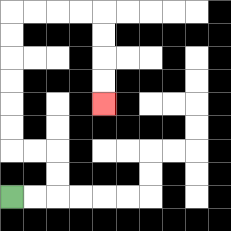{'start': '[0, 8]', 'end': '[4, 4]', 'path_directions': 'R,R,U,U,L,L,U,U,U,U,U,U,R,R,R,R,D,D,D,D', 'path_coordinates': '[[0, 8], [1, 8], [2, 8], [2, 7], [2, 6], [1, 6], [0, 6], [0, 5], [0, 4], [0, 3], [0, 2], [0, 1], [0, 0], [1, 0], [2, 0], [3, 0], [4, 0], [4, 1], [4, 2], [4, 3], [4, 4]]'}